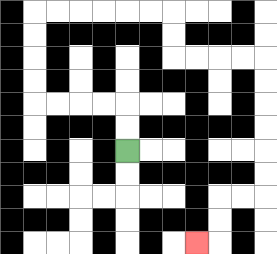{'start': '[5, 6]', 'end': '[8, 10]', 'path_directions': 'U,U,L,L,L,L,U,U,U,U,R,R,R,R,R,R,D,D,R,R,R,R,D,D,D,D,D,D,L,L,D,D,L', 'path_coordinates': '[[5, 6], [5, 5], [5, 4], [4, 4], [3, 4], [2, 4], [1, 4], [1, 3], [1, 2], [1, 1], [1, 0], [2, 0], [3, 0], [4, 0], [5, 0], [6, 0], [7, 0], [7, 1], [7, 2], [8, 2], [9, 2], [10, 2], [11, 2], [11, 3], [11, 4], [11, 5], [11, 6], [11, 7], [11, 8], [10, 8], [9, 8], [9, 9], [9, 10], [8, 10]]'}